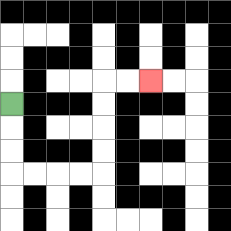{'start': '[0, 4]', 'end': '[6, 3]', 'path_directions': 'D,D,D,R,R,R,R,U,U,U,U,R,R', 'path_coordinates': '[[0, 4], [0, 5], [0, 6], [0, 7], [1, 7], [2, 7], [3, 7], [4, 7], [4, 6], [4, 5], [4, 4], [4, 3], [5, 3], [6, 3]]'}